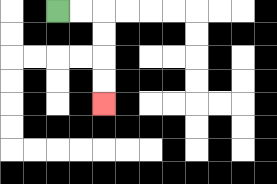{'start': '[2, 0]', 'end': '[4, 4]', 'path_directions': 'R,R,D,D,D,D', 'path_coordinates': '[[2, 0], [3, 0], [4, 0], [4, 1], [4, 2], [4, 3], [4, 4]]'}